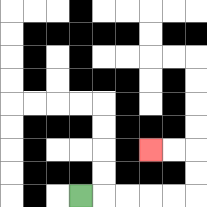{'start': '[3, 8]', 'end': '[6, 6]', 'path_directions': 'R,R,R,R,R,U,U,L,L', 'path_coordinates': '[[3, 8], [4, 8], [5, 8], [6, 8], [7, 8], [8, 8], [8, 7], [8, 6], [7, 6], [6, 6]]'}